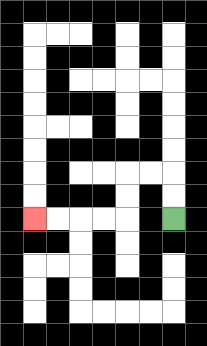{'start': '[7, 9]', 'end': '[1, 9]', 'path_directions': 'U,U,L,L,D,D,L,L,L,L', 'path_coordinates': '[[7, 9], [7, 8], [7, 7], [6, 7], [5, 7], [5, 8], [5, 9], [4, 9], [3, 9], [2, 9], [1, 9]]'}